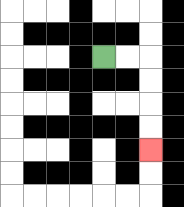{'start': '[4, 2]', 'end': '[6, 6]', 'path_directions': 'R,R,D,D,D,D', 'path_coordinates': '[[4, 2], [5, 2], [6, 2], [6, 3], [6, 4], [6, 5], [6, 6]]'}